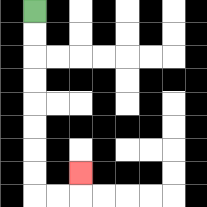{'start': '[1, 0]', 'end': '[3, 7]', 'path_directions': 'D,D,D,D,D,D,D,D,R,R,U', 'path_coordinates': '[[1, 0], [1, 1], [1, 2], [1, 3], [1, 4], [1, 5], [1, 6], [1, 7], [1, 8], [2, 8], [3, 8], [3, 7]]'}